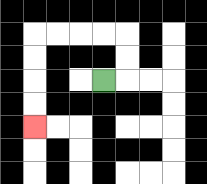{'start': '[4, 3]', 'end': '[1, 5]', 'path_directions': 'R,U,U,L,L,L,L,D,D,D,D', 'path_coordinates': '[[4, 3], [5, 3], [5, 2], [5, 1], [4, 1], [3, 1], [2, 1], [1, 1], [1, 2], [1, 3], [1, 4], [1, 5]]'}